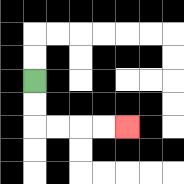{'start': '[1, 3]', 'end': '[5, 5]', 'path_directions': 'D,D,R,R,R,R', 'path_coordinates': '[[1, 3], [1, 4], [1, 5], [2, 5], [3, 5], [4, 5], [5, 5]]'}